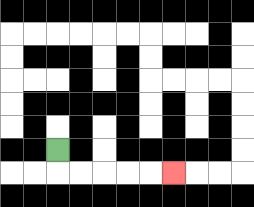{'start': '[2, 6]', 'end': '[7, 7]', 'path_directions': 'D,R,R,R,R,R', 'path_coordinates': '[[2, 6], [2, 7], [3, 7], [4, 7], [5, 7], [6, 7], [7, 7]]'}